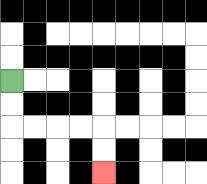{'start': '[0, 3]', 'end': '[4, 7]', 'path_directions': 'D,D,R,R,R,R,D,D', 'path_coordinates': '[[0, 3], [0, 4], [0, 5], [1, 5], [2, 5], [3, 5], [4, 5], [4, 6], [4, 7]]'}